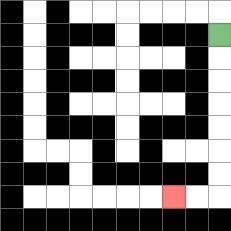{'start': '[9, 1]', 'end': '[7, 8]', 'path_directions': 'D,D,D,D,D,D,D,L,L', 'path_coordinates': '[[9, 1], [9, 2], [9, 3], [9, 4], [9, 5], [9, 6], [9, 7], [9, 8], [8, 8], [7, 8]]'}